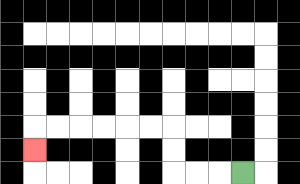{'start': '[10, 7]', 'end': '[1, 6]', 'path_directions': 'L,L,L,U,U,L,L,L,L,L,L,D', 'path_coordinates': '[[10, 7], [9, 7], [8, 7], [7, 7], [7, 6], [7, 5], [6, 5], [5, 5], [4, 5], [3, 5], [2, 5], [1, 5], [1, 6]]'}